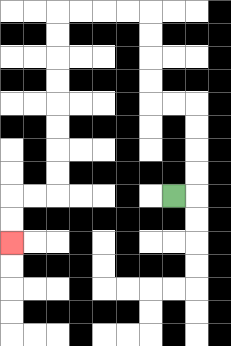{'start': '[7, 8]', 'end': '[0, 10]', 'path_directions': 'R,U,U,U,U,L,L,U,U,U,U,L,L,L,L,D,D,D,D,D,D,D,D,L,L,D,D', 'path_coordinates': '[[7, 8], [8, 8], [8, 7], [8, 6], [8, 5], [8, 4], [7, 4], [6, 4], [6, 3], [6, 2], [6, 1], [6, 0], [5, 0], [4, 0], [3, 0], [2, 0], [2, 1], [2, 2], [2, 3], [2, 4], [2, 5], [2, 6], [2, 7], [2, 8], [1, 8], [0, 8], [0, 9], [0, 10]]'}